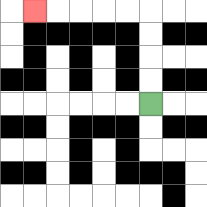{'start': '[6, 4]', 'end': '[1, 0]', 'path_directions': 'U,U,U,U,L,L,L,L,L', 'path_coordinates': '[[6, 4], [6, 3], [6, 2], [6, 1], [6, 0], [5, 0], [4, 0], [3, 0], [2, 0], [1, 0]]'}